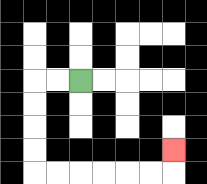{'start': '[3, 3]', 'end': '[7, 6]', 'path_directions': 'L,L,D,D,D,D,R,R,R,R,R,R,U', 'path_coordinates': '[[3, 3], [2, 3], [1, 3], [1, 4], [1, 5], [1, 6], [1, 7], [2, 7], [3, 7], [4, 7], [5, 7], [6, 7], [7, 7], [7, 6]]'}